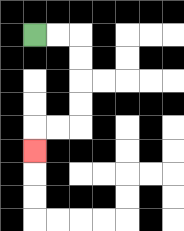{'start': '[1, 1]', 'end': '[1, 6]', 'path_directions': 'R,R,D,D,D,D,L,L,D', 'path_coordinates': '[[1, 1], [2, 1], [3, 1], [3, 2], [3, 3], [3, 4], [3, 5], [2, 5], [1, 5], [1, 6]]'}